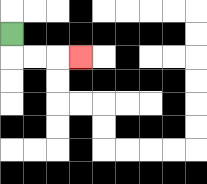{'start': '[0, 1]', 'end': '[3, 2]', 'path_directions': 'D,R,R,R', 'path_coordinates': '[[0, 1], [0, 2], [1, 2], [2, 2], [3, 2]]'}